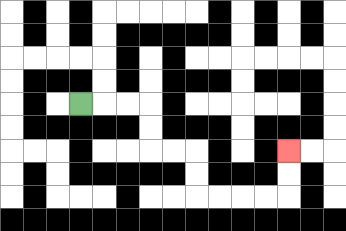{'start': '[3, 4]', 'end': '[12, 6]', 'path_directions': 'R,R,R,D,D,R,R,D,D,R,R,R,R,U,U', 'path_coordinates': '[[3, 4], [4, 4], [5, 4], [6, 4], [6, 5], [6, 6], [7, 6], [8, 6], [8, 7], [8, 8], [9, 8], [10, 8], [11, 8], [12, 8], [12, 7], [12, 6]]'}